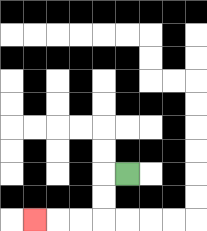{'start': '[5, 7]', 'end': '[1, 9]', 'path_directions': 'L,D,D,L,L,L', 'path_coordinates': '[[5, 7], [4, 7], [4, 8], [4, 9], [3, 9], [2, 9], [1, 9]]'}